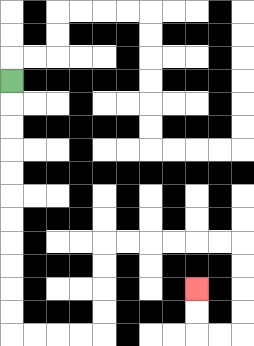{'start': '[0, 3]', 'end': '[8, 12]', 'path_directions': 'D,D,D,D,D,D,D,D,D,D,D,R,R,R,R,U,U,U,U,R,R,R,R,R,R,D,D,D,D,L,L,U,U', 'path_coordinates': '[[0, 3], [0, 4], [0, 5], [0, 6], [0, 7], [0, 8], [0, 9], [0, 10], [0, 11], [0, 12], [0, 13], [0, 14], [1, 14], [2, 14], [3, 14], [4, 14], [4, 13], [4, 12], [4, 11], [4, 10], [5, 10], [6, 10], [7, 10], [8, 10], [9, 10], [10, 10], [10, 11], [10, 12], [10, 13], [10, 14], [9, 14], [8, 14], [8, 13], [8, 12]]'}